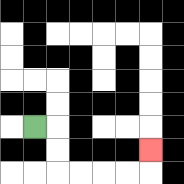{'start': '[1, 5]', 'end': '[6, 6]', 'path_directions': 'R,D,D,R,R,R,R,U', 'path_coordinates': '[[1, 5], [2, 5], [2, 6], [2, 7], [3, 7], [4, 7], [5, 7], [6, 7], [6, 6]]'}